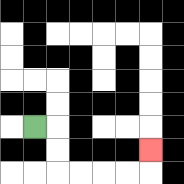{'start': '[1, 5]', 'end': '[6, 6]', 'path_directions': 'R,D,D,R,R,R,R,U', 'path_coordinates': '[[1, 5], [2, 5], [2, 6], [2, 7], [3, 7], [4, 7], [5, 7], [6, 7], [6, 6]]'}